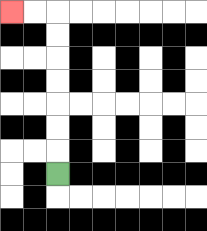{'start': '[2, 7]', 'end': '[0, 0]', 'path_directions': 'U,U,U,U,U,U,U,L,L', 'path_coordinates': '[[2, 7], [2, 6], [2, 5], [2, 4], [2, 3], [2, 2], [2, 1], [2, 0], [1, 0], [0, 0]]'}